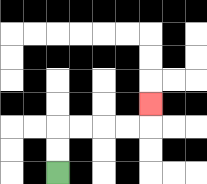{'start': '[2, 7]', 'end': '[6, 4]', 'path_directions': 'U,U,R,R,R,R,U', 'path_coordinates': '[[2, 7], [2, 6], [2, 5], [3, 5], [4, 5], [5, 5], [6, 5], [6, 4]]'}